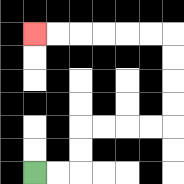{'start': '[1, 7]', 'end': '[1, 1]', 'path_directions': 'R,R,U,U,R,R,R,R,U,U,U,U,L,L,L,L,L,L', 'path_coordinates': '[[1, 7], [2, 7], [3, 7], [3, 6], [3, 5], [4, 5], [5, 5], [6, 5], [7, 5], [7, 4], [7, 3], [7, 2], [7, 1], [6, 1], [5, 1], [4, 1], [3, 1], [2, 1], [1, 1]]'}